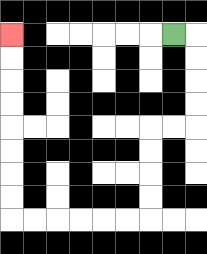{'start': '[7, 1]', 'end': '[0, 1]', 'path_directions': 'R,D,D,D,D,L,L,D,D,D,D,L,L,L,L,L,L,U,U,U,U,U,U,U,U', 'path_coordinates': '[[7, 1], [8, 1], [8, 2], [8, 3], [8, 4], [8, 5], [7, 5], [6, 5], [6, 6], [6, 7], [6, 8], [6, 9], [5, 9], [4, 9], [3, 9], [2, 9], [1, 9], [0, 9], [0, 8], [0, 7], [0, 6], [0, 5], [0, 4], [0, 3], [0, 2], [0, 1]]'}